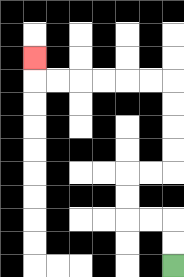{'start': '[7, 11]', 'end': '[1, 2]', 'path_directions': 'U,U,L,L,U,U,R,R,U,U,U,U,L,L,L,L,L,L,U', 'path_coordinates': '[[7, 11], [7, 10], [7, 9], [6, 9], [5, 9], [5, 8], [5, 7], [6, 7], [7, 7], [7, 6], [7, 5], [7, 4], [7, 3], [6, 3], [5, 3], [4, 3], [3, 3], [2, 3], [1, 3], [1, 2]]'}